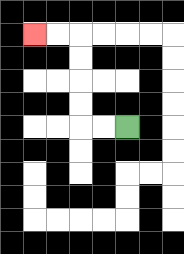{'start': '[5, 5]', 'end': '[1, 1]', 'path_directions': 'L,L,U,U,U,U,L,L', 'path_coordinates': '[[5, 5], [4, 5], [3, 5], [3, 4], [3, 3], [3, 2], [3, 1], [2, 1], [1, 1]]'}